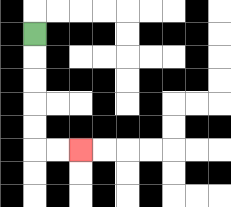{'start': '[1, 1]', 'end': '[3, 6]', 'path_directions': 'D,D,D,D,D,R,R', 'path_coordinates': '[[1, 1], [1, 2], [1, 3], [1, 4], [1, 5], [1, 6], [2, 6], [3, 6]]'}